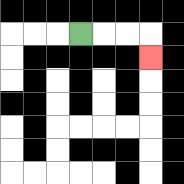{'start': '[3, 1]', 'end': '[6, 2]', 'path_directions': 'R,R,R,D', 'path_coordinates': '[[3, 1], [4, 1], [5, 1], [6, 1], [6, 2]]'}